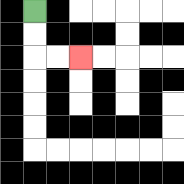{'start': '[1, 0]', 'end': '[3, 2]', 'path_directions': 'D,D,R,R', 'path_coordinates': '[[1, 0], [1, 1], [1, 2], [2, 2], [3, 2]]'}